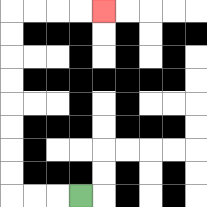{'start': '[3, 8]', 'end': '[4, 0]', 'path_directions': 'L,L,L,U,U,U,U,U,U,U,U,R,R,R,R', 'path_coordinates': '[[3, 8], [2, 8], [1, 8], [0, 8], [0, 7], [0, 6], [0, 5], [0, 4], [0, 3], [0, 2], [0, 1], [0, 0], [1, 0], [2, 0], [3, 0], [4, 0]]'}